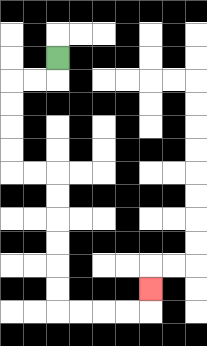{'start': '[2, 2]', 'end': '[6, 12]', 'path_directions': 'D,L,L,D,D,D,D,R,R,D,D,D,D,D,D,R,R,R,R,U', 'path_coordinates': '[[2, 2], [2, 3], [1, 3], [0, 3], [0, 4], [0, 5], [0, 6], [0, 7], [1, 7], [2, 7], [2, 8], [2, 9], [2, 10], [2, 11], [2, 12], [2, 13], [3, 13], [4, 13], [5, 13], [6, 13], [6, 12]]'}